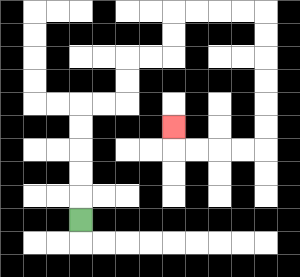{'start': '[3, 9]', 'end': '[7, 5]', 'path_directions': 'U,U,U,U,U,R,R,U,U,R,R,U,U,R,R,R,R,D,D,D,D,D,D,L,L,L,L,U', 'path_coordinates': '[[3, 9], [3, 8], [3, 7], [3, 6], [3, 5], [3, 4], [4, 4], [5, 4], [5, 3], [5, 2], [6, 2], [7, 2], [7, 1], [7, 0], [8, 0], [9, 0], [10, 0], [11, 0], [11, 1], [11, 2], [11, 3], [11, 4], [11, 5], [11, 6], [10, 6], [9, 6], [8, 6], [7, 6], [7, 5]]'}